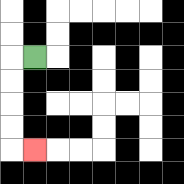{'start': '[1, 2]', 'end': '[1, 6]', 'path_directions': 'L,D,D,D,D,R', 'path_coordinates': '[[1, 2], [0, 2], [0, 3], [0, 4], [0, 5], [0, 6], [1, 6]]'}